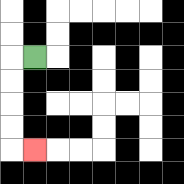{'start': '[1, 2]', 'end': '[1, 6]', 'path_directions': 'L,D,D,D,D,R', 'path_coordinates': '[[1, 2], [0, 2], [0, 3], [0, 4], [0, 5], [0, 6], [1, 6]]'}